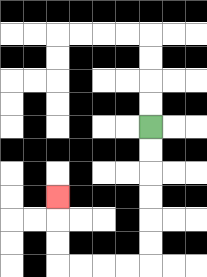{'start': '[6, 5]', 'end': '[2, 8]', 'path_directions': 'D,D,D,D,D,D,L,L,L,L,U,U,U', 'path_coordinates': '[[6, 5], [6, 6], [6, 7], [6, 8], [6, 9], [6, 10], [6, 11], [5, 11], [4, 11], [3, 11], [2, 11], [2, 10], [2, 9], [2, 8]]'}